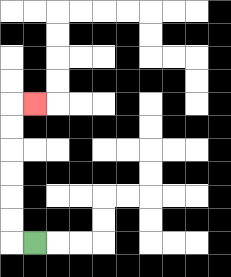{'start': '[1, 10]', 'end': '[1, 4]', 'path_directions': 'L,U,U,U,U,U,U,R', 'path_coordinates': '[[1, 10], [0, 10], [0, 9], [0, 8], [0, 7], [0, 6], [0, 5], [0, 4], [1, 4]]'}